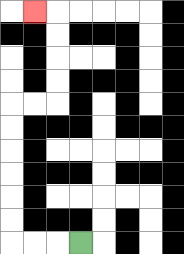{'start': '[3, 10]', 'end': '[1, 0]', 'path_directions': 'L,L,L,U,U,U,U,U,U,R,R,U,U,U,U,L', 'path_coordinates': '[[3, 10], [2, 10], [1, 10], [0, 10], [0, 9], [0, 8], [0, 7], [0, 6], [0, 5], [0, 4], [1, 4], [2, 4], [2, 3], [2, 2], [2, 1], [2, 0], [1, 0]]'}